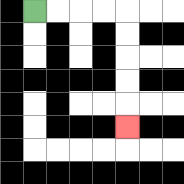{'start': '[1, 0]', 'end': '[5, 5]', 'path_directions': 'R,R,R,R,D,D,D,D,D', 'path_coordinates': '[[1, 0], [2, 0], [3, 0], [4, 0], [5, 0], [5, 1], [5, 2], [5, 3], [5, 4], [5, 5]]'}